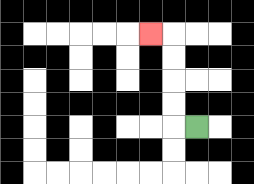{'start': '[8, 5]', 'end': '[6, 1]', 'path_directions': 'L,U,U,U,U,L', 'path_coordinates': '[[8, 5], [7, 5], [7, 4], [7, 3], [7, 2], [7, 1], [6, 1]]'}